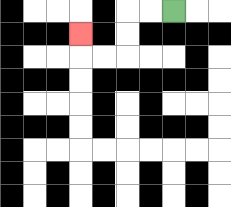{'start': '[7, 0]', 'end': '[3, 1]', 'path_directions': 'L,L,D,D,L,L,U', 'path_coordinates': '[[7, 0], [6, 0], [5, 0], [5, 1], [5, 2], [4, 2], [3, 2], [3, 1]]'}